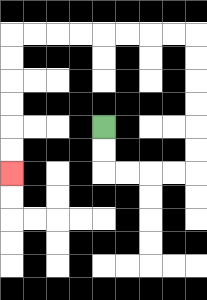{'start': '[4, 5]', 'end': '[0, 7]', 'path_directions': 'D,D,R,R,R,R,U,U,U,U,U,U,L,L,L,L,L,L,L,L,D,D,D,D,D,D', 'path_coordinates': '[[4, 5], [4, 6], [4, 7], [5, 7], [6, 7], [7, 7], [8, 7], [8, 6], [8, 5], [8, 4], [8, 3], [8, 2], [8, 1], [7, 1], [6, 1], [5, 1], [4, 1], [3, 1], [2, 1], [1, 1], [0, 1], [0, 2], [0, 3], [0, 4], [0, 5], [0, 6], [0, 7]]'}